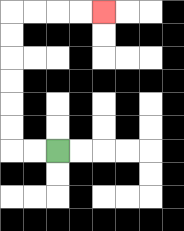{'start': '[2, 6]', 'end': '[4, 0]', 'path_directions': 'L,L,U,U,U,U,U,U,R,R,R,R', 'path_coordinates': '[[2, 6], [1, 6], [0, 6], [0, 5], [0, 4], [0, 3], [0, 2], [0, 1], [0, 0], [1, 0], [2, 0], [3, 0], [4, 0]]'}